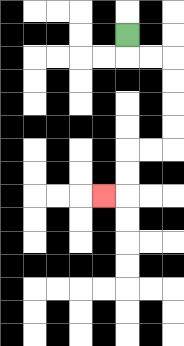{'start': '[5, 1]', 'end': '[4, 8]', 'path_directions': 'D,R,R,D,D,D,D,L,L,D,D,L', 'path_coordinates': '[[5, 1], [5, 2], [6, 2], [7, 2], [7, 3], [7, 4], [7, 5], [7, 6], [6, 6], [5, 6], [5, 7], [5, 8], [4, 8]]'}